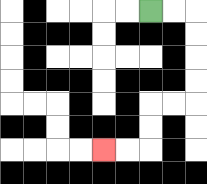{'start': '[6, 0]', 'end': '[4, 6]', 'path_directions': 'R,R,D,D,D,D,L,L,D,D,L,L', 'path_coordinates': '[[6, 0], [7, 0], [8, 0], [8, 1], [8, 2], [8, 3], [8, 4], [7, 4], [6, 4], [6, 5], [6, 6], [5, 6], [4, 6]]'}